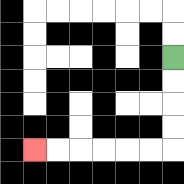{'start': '[7, 2]', 'end': '[1, 6]', 'path_directions': 'D,D,D,D,L,L,L,L,L,L', 'path_coordinates': '[[7, 2], [7, 3], [7, 4], [7, 5], [7, 6], [6, 6], [5, 6], [4, 6], [3, 6], [2, 6], [1, 6]]'}